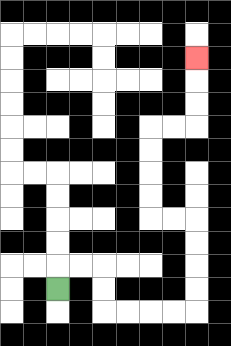{'start': '[2, 12]', 'end': '[8, 2]', 'path_directions': 'U,R,R,D,D,R,R,R,R,U,U,U,U,L,L,U,U,U,U,R,R,U,U,U', 'path_coordinates': '[[2, 12], [2, 11], [3, 11], [4, 11], [4, 12], [4, 13], [5, 13], [6, 13], [7, 13], [8, 13], [8, 12], [8, 11], [8, 10], [8, 9], [7, 9], [6, 9], [6, 8], [6, 7], [6, 6], [6, 5], [7, 5], [8, 5], [8, 4], [8, 3], [8, 2]]'}